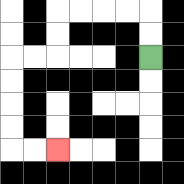{'start': '[6, 2]', 'end': '[2, 6]', 'path_directions': 'U,U,L,L,L,L,D,D,L,L,D,D,D,D,R,R', 'path_coordinates': '[[6, 2], [6, 1], [6, 0], [5, 0], [4, 0], [3, 0], [2, 0], [2, 1], [2, 2], [1, 2], [0, 2], [0, 3], [0, 4], [0, 5], [0, 6], [1, 6], [2, 6]]'}